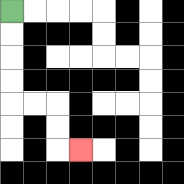{'start': '[0, 0]', 'end': '[3, 6]', 'path_directions': 'D,D,D,D,R,R,D,D,R', 'path_coordinates': '[[0, 0], [0, 1], [0, 2], [0, 3], [0, 4], [1, 4], [2, 4], [2, 5], [2, 6], [3, 6]]'}